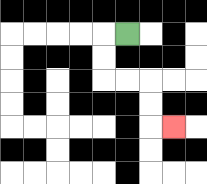{'start': '[5, 1]', 'end': '[7, 5]', 'path_directions': 'L,D,D,R,R,D,D,R', 'path_coordinates': '[[5, 1], [4, 1], [4, 2], [4, 3], [5, 3], [6, 3], [6, 4], [6, 5], [7, 5]]'}